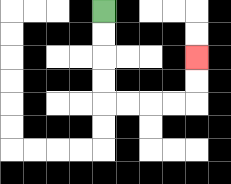{'start': '[4, 0]', 'end': '[8, 2]', 'path_directions': 'D,D,D,D,R,R,R,R,U,U', 'path_coordinates': '[[4, 0], [4, 1], [4, 2], [4, 3], [4, 4], [5, 4], [6, 4], [7, 4], [8, 4], [8, 3], [8, 2]]'}